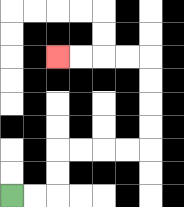{'start': '[0, 8]', 'end': '[2, 2]', 'path_directions': 'R,R,U,U,R,R,R,R,U,U,U,U,L,L,L,L', 'path_coordinates': '[[0, 8], [1, 8], [2, 8], [2, 7], [2, 6], [3, 6], [4, 6], [5, 6], [6, 6], [6, 5], [6, 4], [6, 3], [6, 2], [5, 2], [4, 2], [3, 2], [2, 2]]'}